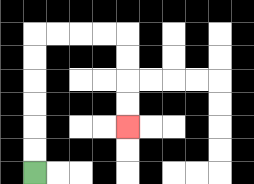{'start': '[1, 7]', 'end': '[5, 5]', 'path_directions': 'U,U,U,U,U,U,R,R,R,R,D,D,D,D', 'path_coordinates': '[[1, 7], [1, 6], [1, 5], [1, 4], [1, 3], [1, 2], [1, 1], [2, 1], [3, 1], [4, 1], [5, 1], [5, 2], [5, 3], [5, 4], [5, 5]]'}